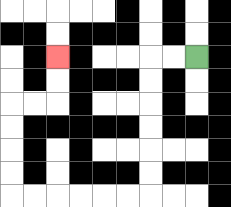{'start': '[8, 2]', 'end': '[2, 2]', 'path_directions': 'L,L,D,D,D,D,D,D,L,L,L,L,L,L,U,U,U,U,R,R,U,U', 'path_coordinates': '[[8, 2], [7, 2], [6, 2], [6, 3], [6, 4], [6, 5], [6, 6], [6, 7], [6, 8], [5, 8], [4, 8], [3, 8], [2, 8], [1, 8], [0, 8], [0, 7], [0, 6], [0, 5], [0, 4], [1, 4], [2, 4], [2, 3], [2, 2]]'}